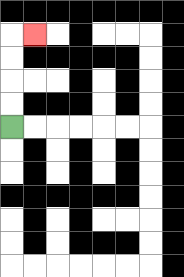{'start': '[0, 5]', 'end': '[1, 1]', 'path_directions': 'U,U,U,U,R', 'path_coordinates': '[[0, 5], [0, 4], [0, 3], [0, 2], [0, 1], [1, 1]]'}